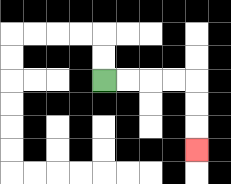{'start': '[4, 3]', 'end': '[8, 6]', 'path_directions': 'R,R,R,R,D,D,D', 'path_coordinates': '[[4, 3], [5, 3], [6, 3], [7, 3], [8, 3], [8, 4], [8, 5], [8, 6]]'}